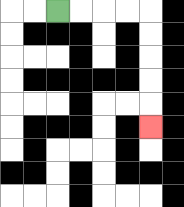{'start': '[2, 0]', 'end': '[6, 5]', 'path_directions': 'R,R,R,R,D,D,D,D,D', 'path_coordinates': '[[2, 0], [3, 0], [4, 0], [5, 0], [6, 0], [6, 1], [6, 2], [6, 3], [6, 4], [6, 5]]'}